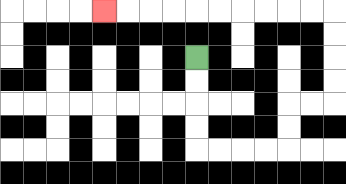{'start': '[8, 2]', 'end': '[4, 0]', 'path_directions': 'D,D,D,D,R,R,R,R,U,U,R,R,U,U,U,U,L,L,L,L,L,L,L,L,L,L', 'path_coordinates': '[[8, 2], [8, 3], [8, 4], [8, 5], [8, 6], [9, 6], [10, 6], [11, 6], [12, 6], [12, 5], [12, 4], [13, 4], [14, 4], [14, 3], [14, 2], [14, 1], [14, 0], [13, 0], [12, 0], [11, 0], [10, 0], [9, 0], [8, 0], [7, 0], [6, 0], [5, 0], [4, 0]]'}